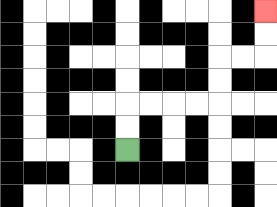{'start': '[5, 6]', 'end': '[11, 0]', 'path_directions': 'U,U,R,R,R,R,U,U,R,R,U,U', 'path_coordinates': '[[5, 6], [5, 5], [5, 4], [6, 4], [7, 4], [8, 4], [9, 4], [9, 3], [9, 2], [10, 2], [11, 2], [11, 1], [11, 0]]'}